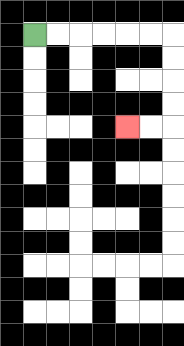{'start': '[1, 1]', 'end': '[5, 5]', 'path_directions': 'R,R,R,R,R,R,D,D,D,D,L,L', 'path_coordinates': '[[1, 1], [2, 1], [3, 1], [4, 1], [5, 1], [6, 1], [7, 1], [7, 2], [7, 3], [7, 4], [7, 5], [6, 5], [5, 5]]'}